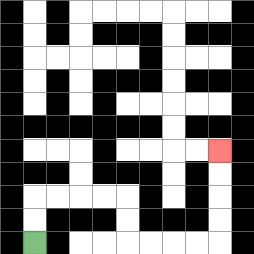{'start': '[1, 10]', 'end': '[9, 6]', 'path_directions': 'U,U,R,R,R,R,D,D,R,R,R,R,U,U,U,U', 'path_coordinates': '[[1, 10], [1, 9], [1, 8], [2, 8], [3, 8], [4, 8], [5, 8], [5, 9], [5, 10], [6, 10], [7, 10], [8, 10], [9, 10], [9, 9], [9, 8], [9, 7], [9, 6]]'}